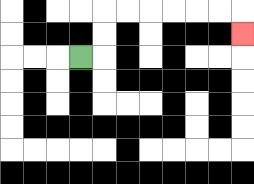{'start': '[3, 2]', 'end': '[10, 1]', 'path_directions': 'R,U,U,R,R,R,R,R,R,D', 'path_coordinates': '[[3, 2], [4, 2], [4, 1], [4, 0], [5, 0], [6, 0], [7, 0], [8, 0], [9, 0], [10, 0], [10, 1]]'}